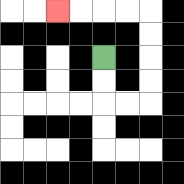{'start': '[4, 2]', 'end': '[2, 0]', 'path_directions': 'D,D,R,R,U,U,U,U,L,L,L,L', 'path_coordinates': '[[4, 2], [4, 3], [4, 4], [5, 4], [6, 4], [6, 3], [6, 2], [6, 1], [6, 0], [5, 0], [4, 0], [3, 0], [2, 0]]'}